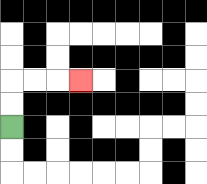{'start': '[0, 5]', 'end': '[3, 3]', 'path_directions': 'U,U,R,R,R', 'path_coordinates': '[[0, 5], [0, 4], [0, 3], [1, 3], [2, 3], [3, 3]]'}